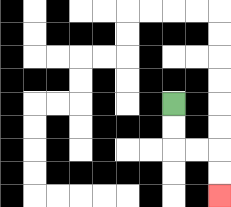{'start': '[7, 4]', 'end': '[9, 8]', 'path_directions': 'D,D,R,R,D,D', 'path_coordinates': '[[7, 4], [7, 5], [7, 6], [8, 6], [9, 6], [9, 7], [9, 8]]'}